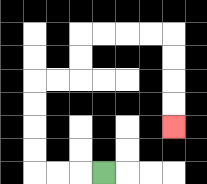{'start': '[4, 7]', 'end': '[7, 5]', 'path_directions': 'L,L,L,U,U,U,U,R,R,U,U,R,R,R,R,D,D,D,D', 'path_coordinates': '[[4, 7], [3, 7], [2, 7], [1, 7], [1, 6], [1, 5], [1, 4], [1, 3], [2, 3], [3, 3], [3, 2], [3, 1], [4, 1], [5, 1], [6, 1], [7, 1], [7, 2], [7, 3], [7, 4], [7, 5]]'}